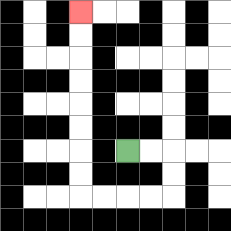{'start': '[5, 6]', 'end': '[3, 0]', 'path_directions': 'R,R,D,D,L,L,L,L,U,U,U,U,U,U,U,U', 'path_coordinates': '[[5, 6], [6, 6], [7, 6], [7, 7], [7, 8], [6, 8], [5, 8], [4, 8], [3, 8], [3, 7], [3, 6], [3, 5], [3, 4], [3, 3], [3, 2], [3, 1], [3, 0]]'}